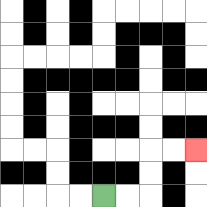{'start': '[4, 8]', 'end': '[8, 6]', 'path_directions': 'R,R,U,U,R,R', 'path_coordinates': '[[4, 8], [5, 8], [6, 8], [6, 7], [6, 6], [7, 6], [8, 6]]'}